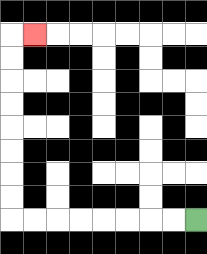{'start': '[8, 9]', 'end': '[1, 1]', 'path_directions': 'L,L,L,L,L,L,L,L,U,U,U,U,U,U,U,U,R', 'path_coordinates': '[[8, 9], [7, 9], [6, 9], [5, 9], [4, 9], [3, 9], [2, 9], [1, 9], [0, 9], [0, 8], [0, 7], [0, 6], [0, 5], [0, 4], [0, 3], [0, 2], [0, 1], [1, 1]]'}